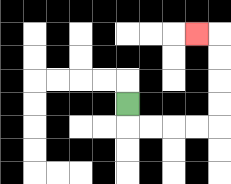{'start': '[5, 4]', 'end': '[8, 1]', 'path_directions': 'D,R,R,R,R,U,U,U,U,L', 'path_coordinates': '[[5, 4], [5, 5], [6, 5], [7, 5], [8, 5], [9, 5], [9, 4], [9, 3], [9, 2], [9, 1], [8, 1]]'}